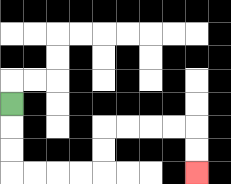{'start': '[0, 4]', 'end': '[8, 7]', 'path_directions': 'D,D,D,R,R,R,R,U,U,R,R,R,R,D,D', 'path_coordinates': '[[0, 4], [0, 5], [0, 6], [0, 7], [1, 7], [2, 7], [3, 7], [4, 7], [4, 6], [4, 5], [5, 5], [6, 5], [7, 5], [8, 5], [8, 6], [8, 7]]'}